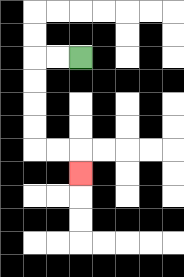{'start': '[3, 2]', 'end': '[3, 7]', 'path_directions': 'L,L,D,D,D,D,R,R,D', 'path_coordinates': '[[3, 2], [2, 2], [1, 2], [1, 3], [1, 4], [1, 5], [1, 6], [2, 6], [3, 6], [3, 7]]'}